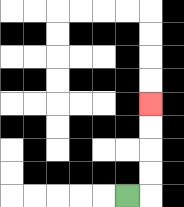{'start': '[5, 8]', 'end': '[6, 4]', 'path_directions': 'R,U,U,U,U', 'path_coordinates': '[[5, 8], [6, 8], [6, 7], [6, 6], [6, 5], [6, 4]]'}